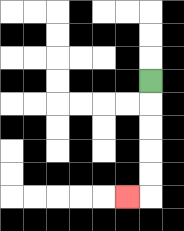{'start': '[6, 3]', 'end': '[5, 8]', 'path_directions': 'D,D,D,D,D,L', 'path_coordinates': '[[6, 3], [6, 4], [6, 5], [6, 6], [6, 7], [6, 8], [5, 8]]'}